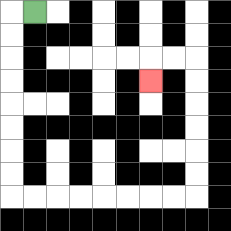{'start': '[1, 0]', 'end': '[6, 3]', 'path_directions': 'L,D,D,D,D,D,D,D,D,R,R,R,R,R,R,R,R,U,U,U,U,U,U,L,L,D', 'path_coordinates': '[[1, 0], [0, 0], [0, 1], [0, 2], [0, 3], [0, 4], [0, 5], [0, 6], [0, 7], [0, 8], [1, 8], [2, 8], [3, 8], [4, 8], [5, 8], [6, 8], [7, 8], [8, 8], [8, 7], [8, 6], [8, 5], [8, 4], [8, 3], [8, 2], [7, 2], [6, 2], [6, 3]]'}